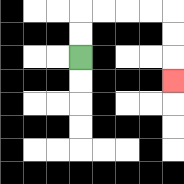{'start': '[3, 2]', 'end': '[7, 3]', 'path_directions': 'U,U,R,R,R,R,D,D,D', 'path_coordinates': '[[3, 2], [3, 1], [3, 0], [4, 0], [5, 0], [6, 0], [7, 0], [7, 1], [7, 2], [7, 3]]'}